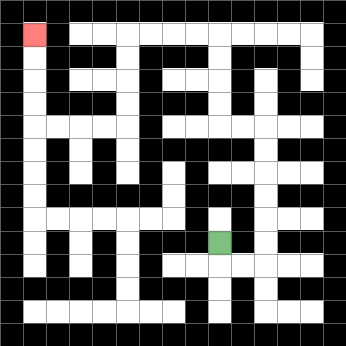{'start': '[9, 10]', 'end': '[1, 1]', 'path_directions': 'D,R,R,U,U,U,U,U,U,L,L,U,U,U,U,L,L,L,L,D,D,D,D,L,L,L,L,U,U,U,U', 'path_coordinates': '[[9, 10], [9, 11], [10, 11], [11, 11], [11, 10], [11, 9], [11, 8], [11, 7], [11, 6], [11, 5], [10, 5], [9, 5], [9, 4], [9, 3], [9, 2], [9, 1], [8, 1], [7, 1], [6, 1], [5, 1], [5, 2], [5, 3], [5, 4], [5, 5], [4, 5], [3, 5], [2, 5], [1, 5], [1, 4], [1, 3], [1, 2], [1, 1]]'}